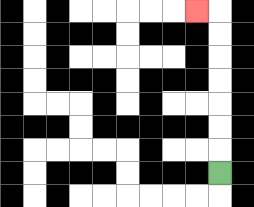{'start': '[9, 7]', 'end': '[8, 0]', 'path_directions': 'U,U,U,U,U,U,U,L', 'path_coordinates': '[[9, 7], [9, 6], [9, 5], [9, 4], [9, 3], [9, 2], [9, 1], [9, 0], [8, 0]]'}